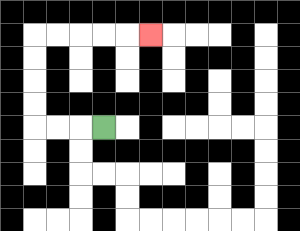{'start': '[4, 5]', 'end': '[6, 1]', 'path_directions': 'L,L,L,U,U,U,U,R,R,R,R,R', 'path_coordinates': '[[4, 5], [3, 5], [2, 5], [1, 5], [1, 4], [1, 3], [1, 2], [1, 1], [2, 1], [3, 1], [4, 1], [5, 1], [6, 1]]'}